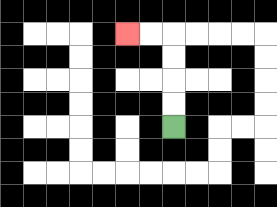{'start': '[7, 5]', 'end': '[5, 1]', 'path_directions': 'U,U,U,U,L,L', 'path_coordinates': '[[7, 5], [7, 4], [7, 3], [7, 2], [7, 1], [6, 1], [5, 1]]'}